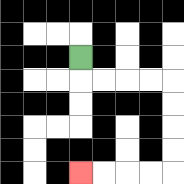{'start': '[3, 2]', 'end': '[3, 7]', 'path_directions': 'D,R,R,R,R,D,D,D,D,L,L,L,L', 'path_coordinates': '[[3, 2], [3, 3], [4, 3], [5, 3], [6, 3], [7, 3], [7, 4], [7, 5], [7, 6], [7, 7], [6, 7], [5, 7], [4, 7], [3, 7]]'}